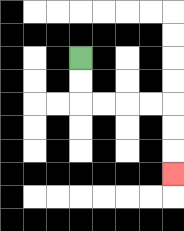{'start': '[3, 2]', 'end': '[7, 7]', 'path_directions': 'D,D,R,R,R,R,D,D,D', 'path_coordinates': '[[3, 2], [3, 3], [3, 4], [4, 4], [5, 4], [6, 4], [7, 4], [7, 5], [7, 6], [7, 7]]'}